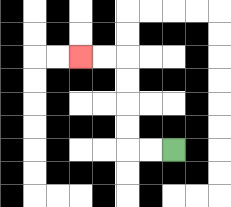{'start': '[7, 6]', 'end': '[3, 2]', 'path_directions': 'L,L,U,U,U,U,L,L', 'path_coordinates': '[[7, 6], [6, 6], [5, 6], [5, 5], [5, 4], [5, 3], [5, 2], [4, 2], [3, 2]]'}